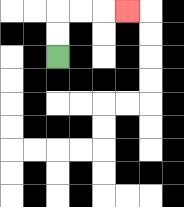{'start': '[2, 2]', 'end': '[5, 0]', 'path_directions': 'U,U,R,R,R', 'path_coordinates': '[[2, 2], [2, 1], [2, 0], [3, 0], [4, 0], [5, 0]]'}